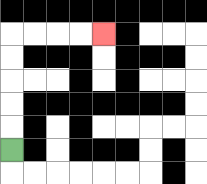{'start': '[0, 6]', 'end': '[4, 1]', 'path_directions': 'U,U,U,U,U,R,R,R,R', 'path_coordinates': '[[0, 6], [0, 5], [0, 4], [0, 3], [0, 2], [0, 1], [1, 1], [2, 1], [3, 1], [4, 1]]'}